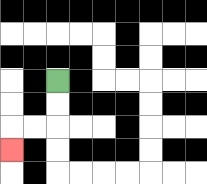{'start': '[2, 3]', 'end': '[0, 6]', 'path_directions': 'D,D,L,L,D', 'path_coordinates': '[[2, 3], [2, 4], [2, 5], [1, 5], [0, 5], [0, 6]]'}